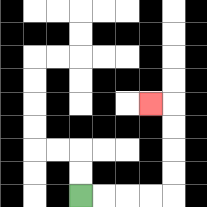{'start': '[3, 8]', 'end': '[6, 4]', 'path_directions': 'R,R,R,R,U,U,U,U,L', 'path_coordinates': '[[3, 8], [4, 8], [5, 8], [6, 8], [7, 8], [7, 7], [7, 6], [7, 5], [7, 4], [6, 4]]'}